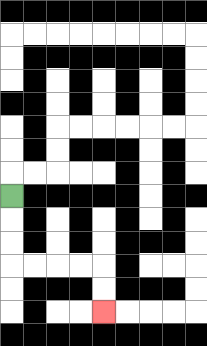{'start': '[0, 8]', 'end': '[4, 13]', 'path_directions': 'D,D,D,R,R,R,R,D,D', 'path_coordinates': '[[0, 8], [0, 9], [0, 10], [0, 11], [1, 11], [2, 11], [3, 11], [4, 11], [4, 12], [4, 13]]'}